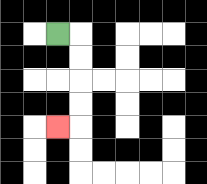{'start': '[2, 1]', 'end': '[2, 5]', 'path_directions': 'R,D,D,D,D,L', 'path_coordinates': '[[2, 1], [3, 1], [3, 2], [3, 3], [3, 4], [3, 5], [2, 5]]'}